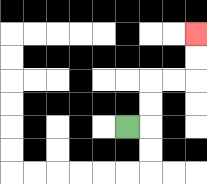{'start': '[5, 5]', 'end': '[8, 1]', 'path_directions': 'R,U,U,R,R,U,U', 'path_coordinates': '[[5, 5], [6, 5], [6, 4], [6, 3], [7, 3], [8, 3], [8, 2], [8, 1]]'}